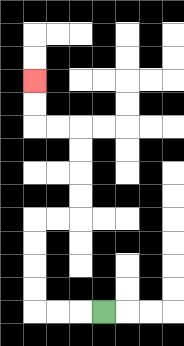{'start': '[4, 13]', 'end': '[1, 3]', 'path_directions': 'L,L,L,U,U,U,U,R,R,U,U,U,U,L,L,U,U', 'path_coordinates': '[[4, 13], [3, 13], [2, 13], [1, 13], [1, 12], [1, 11], [1, 10], [1, 9], [2, 9], [3, 9], [3, 8], [3, 7], [3, 6], [3, 5], [2, 5], [1, 5], [1, 4], [1, 3]]'}